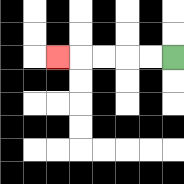{'start': '[7, 2]', 'end': '[2, 2]', 'path_directions': 'L,L,L,L,L', 'path_coordinates': '[[7, 2], [6, 2], [5, 2], [4, 2], [3, 2], [2, 2]]'}